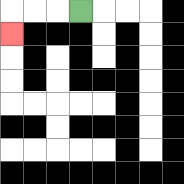{'start': '[3, 0]', 'end': '[0, 1]', 'path_directions': 'L,L,L,D', 'path_coordinates': '[[3, 0], [2, 0], [1, 0], [0, 0], [0, 1]]'}